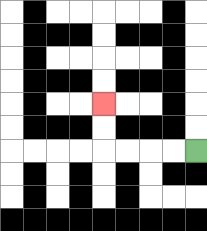{'start': '[8, 6]', 'end': '[4, 4]', 'path_directions': 'L,L,L,L,U,U', 'path_coordinates': '[[8, 6], [7, 6], [6, 6], [5, 6], [4, 6], [4, 5], [4, 4]]'}